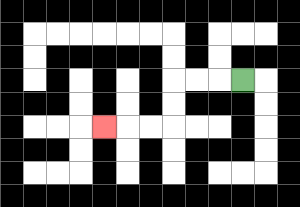{'start': '[10, 3]', 'end': '[4, 5]', 'path_directions': 'L,L,L,D,D,L,L,L', 'path_coordinates': '[[10, 3], [9, 3], [8, 3], [7, 3], [7, 4], [7, 5], [6, 5], [5, 5], [4, 5]]'}